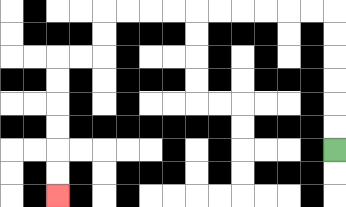{'start': '[14, 6]', 'end': '[2, 8]', 'path_directions': 'U,U,U,U,U,U,L,L,L,L,L,L,L,L,L,L,D,D,L,L,D,D,D,D,D,D', 'path_coordinates': '[[14, 6], [14, 5], [14, 4], [14, 3], [14, 2], [14, 1], [14, 0], [13, 0], [12, 0], [11, 0], [10, 0], [9, 0], [8, 0], [7, 0], [6, 0], [5, 0], [4, 0], [4, 1], [4, 2], [3, 2], [2, 2], [2, 3], [2, 4], [2, 5], [2, 6], [2, 7], [2, 8]]'}